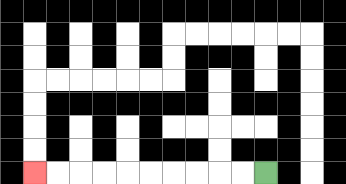{'start': '[11, 7]', 'end': '[1, 7]', 'path_directions': 'L,L,L,L,L,L,L,L,L,L', 'path_coordinates': '[[11, 7], [10, 7], [9, 7], [8, 7], [7, 7], [6, 7], [5, 7], [4, 7], [3, 7], [2, 7], [1, 7]]'}